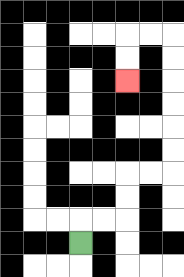{'start': '[3, 10]', 'end': '[5, 3]', 'path_directions': 'U,R,R,U,U,R,R,U,U,U,U,U,U,L,L,D,D', 'path_coordinates': '[[3, 10], [3, 9], [4, 9], [5, 9], [5, 8], [5, 7], [6, 7], [7, 7], [7, 6], [7, 5], [7, 4], [7, 3], [7, 2], [7, 1], [6, 1], [5, 1], [5, 2], [5, 3]]'}